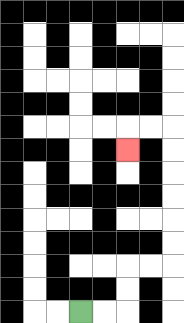{'start': '[3, 13]', 'end': '[5, 6]', 'path_directions': 'R,R,U,U,R,R,U,U,U,U,U,U,L,L,D', 'path_coordinates': '[[3, 13], [4, 13], [5, 13], [5, 12], [5, 11], [6, 11], [7, 11], [7, 10], [7, 9], [7, 8], [7, 7], [7, 6], [7, 5], [6, 5], [5, 5], [5, 6]]'}